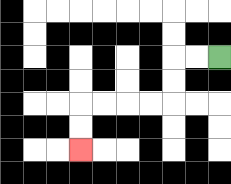{'start': '[9, 2]', 'end': '[3, 6]', 'path_directions': 'L,L,D,D,L,L,L,L,D,D', 'path_coordinates': '[[9, 2], [8, 2], [7, 2], [7, 3], [7, 4], [6, 4], [5, 4], [4, 4], [3, 4], [3, 5], [3, 6]]'}